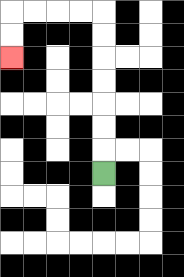{'start': '[4, 7]', 'end': '[0, 2]', 'path_directions': 'U,U,U,U,U,U,U,L,L,L,L,D,D', 'path_coordinates': '[[4, 7], [4, 6], [4, 5], [4, 4], [4, 3], [4, 2], [4, 1], [4, 0], [3, 0], [2, 0], [1, 0], [0, 0], [0, 1], [0, 2]]'}